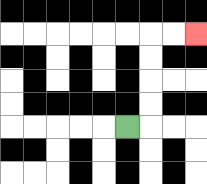{'start': '[5, 5]', 'end': '[8, 1]', 'path_directions': 'R,U,U,U,U,R,R', 'path_coordinates': '[[5, 5], [6, 5], [6, 4], [6, 3], [6, 2], [6, 1], [7, 1], [8, 1]]'}